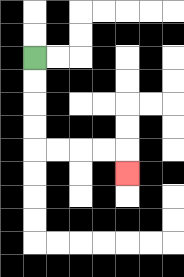{'start': '[1, 2]', 'end': '[5, 7]', 'path_directions': 'D,D,D,D,R,R,R,R,D', 'path_coordinates': '[[1, 2], [1, 3], [1, 4], [1, 5], [1, 6], [2, 6], [3, 6], [4, 6], [5, 6], [5, 7]]'}